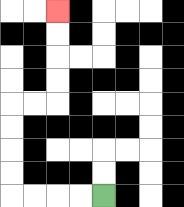{'start': '[4, 8]', 'end': '[2, 0]', 'path_directions': 'L,L,L,L,U,U,U,U,R,R,U,U,U,U', 'path_coordinates': '[[4, 8], [3, 8], [2, 8], [1, 8], [0, 8], [0, 7], [0, 6], [0, 5], [0, 4], [1, 4], [2, 4], [2, 3], [2, 2], [2, 1], [2, 0]]'}